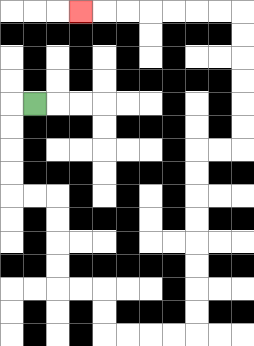{'start': '[1, 4]', 'end': '[3, 0]', 'path_directions': 'L,D,D,D,D,R,R,D,D,D,D,R,R,D,D,R,R,R,R,U,U,U,U,U,U,U,U,R,R,U,U,U,U,U,U,L,L,L,L,L,L,L', 'path_coordinates': '[[1, 4], [0, 4], [0, 5], [0, 6], [0, 7], [0, 8], [1, 8], [2, 8], [2, 9], [2, 10], [2, 11], [2, 12], [3, 12], [4, 12], [4, 13], [4, 14], [5, 14], [6, 14], [7, 14], [8, 14], [8, 13], [8, 12], [8, 11], [8, 10], [8, 9], [8, 8], [8, 7], [8, 6], [9, 6], [10, 6], [10, 5], [10, 4], [10, 3], [10, 2], [10, 1], [10, 0], [9, 0], [8, 0], [7, 0], [6, 0], [5, 0], [4, 0], [3, 0]]'}